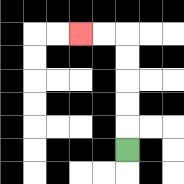{'start': '[5, 6]', 'end': '[3, 1]', 'path_directions': 'U,U,U,U,U,L,L', 'path_coordinates': '[[5, 6], [5, 5], [5, 4], [5, 3], [5, 2], [5, 1], [4, 1], [3, 1]]'}